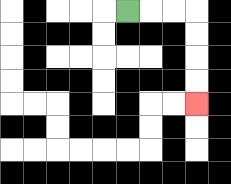{'start': '[5, 0]', 'end': '[8, 4]', 'path_directions': 'R,R,R,D,D,D,D', 'path_coordinates': '[[5, 0], [6, 0], [7, 0], [8, 0], [8, 1], [8, 2], [8, 3], [8, 4]]'}